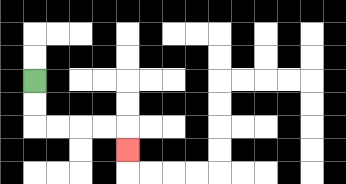{'start': '[1, 3]', 'end': '[5, 6]', 'path_directions': 'D,D,R,R,R,R,D', 'path_coordinates': '[[1, 3], [1, 4], [1, 5], [2, 5], [3, 5], [4, 5], [5, 5], [5, 6]]'}